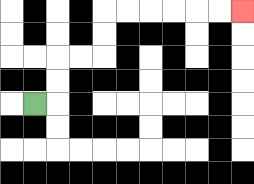{'start': '[1, 4]', 'end': '[10, 0]', 'path_directions': 'R,U,U,R,R,U,U,R,R,R,R,R,R', 'path_coordinates': '[[1, 4], [2, 4], [2, 3], [2, 2], [3, 2], [4, 2], [4, 1], [4, 0], [5, 0], [6, 0], [7, 0], [8, 0], [9, 0], [10, 0]]'}